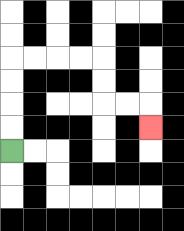{'start': '[0, 6]', 'end': '[6, 5]', 'path_directions': 'U,U,U,U,R,R,R,R,D,D,R,R,D', 'path_coordinates': '[[0, 6], [0, 5], [0, 4], [0, 3], [0, 2], [1, 2], [2, 2], [3, 2], [4, 2], [4, 3], [4, 4], [5, 4], [6, 4], [6, 5]]'}